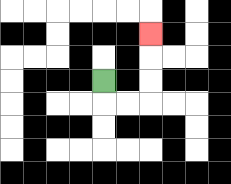{'start': '[4, 3]', 'end': '[6, 1]', 'path_directions': 'D,R,R,U,U,U', 'path_coordinates': '[[4, 3], [4, 4], [5, 4], [6, 4], [6, 3], [6, 2], [6, 1]]'}